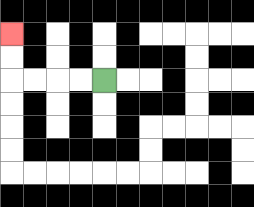{'start': '[4, 3]', 'end': '[0, 1]', 'path_directions': 'L,L,L,L,U,U', 'path_coordinates': '[[4, 3], [3, 3], [2, 3], [1, 3], [0, 3], [0, 2], [0, 1]]'}